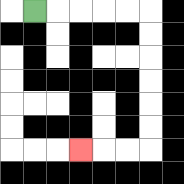{'start': '[1, 0]', 'end': '[3, 6]', 'path_directions': 'R,R,R,R,R,D,D,D,D,D,D,L,L,L', 'path_coordinates': '[[1, 0], [2, 0], [3, 0], [4, 0], [5, 0], [6, 0], [6, 1], [6, 2], [6, 3], [6, 4], [6, 5], [6, 6], [5, 6], [4, 6], [3, 6]]'}